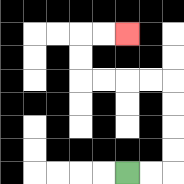{'start': '[5, 7]', 'end': '[5, 1]', 'path_directions': 'R,R,U,U,U,U,L,L,L,L,U,U,R,R', 'path_coordinates': '[[5, 7], [6, 7], [7, 7], [7, 6], [7, 5], [7, 4], [7, 3], [6, 3], [5, 3], [4, 3], [3, 3], [3, 2], [3, 1], [4, 1], [5, 1]]'}